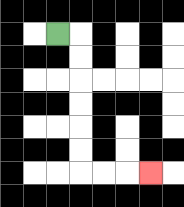{'start': '[2, 1]', 'end': '[6, 7]', 'path_directions': 'R,D,D,D,D,D,D,R,R,R', 'path_coordinates': '[[2, 1], [3, 1], [3, 2], [3, 3], [3, 4], [3, 5], [3, 6], [3, 7], [4, 7], [5, 7], [6, 7]]'}